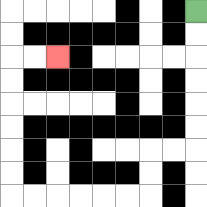{'start': '[8, 0]', 'end': '[2, 2]', 'path_directions': 'D,D,D,D,D,D,L,L,D,D,L,L,L,L,L,L,U,U,U,U,U,U,R,R', 'path_coordinates': '[[8, 0], [8, 1], [8, 2], [8, 3], [8, 4], [8, 5], [8, 6], [7, 6], [6, 6], [6, 7], [6, 8], [5, 8], [4, 8], [3, 8], [2, 8], [1, 8], [0, 8], [0, 7], [0, 6], [0, 5], [0, 4], [0, 3], [0, 2], [1, 2], [2, 2]]'}